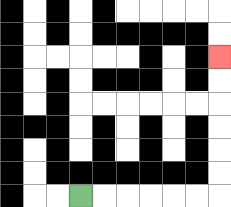{'start': '[3, 8]', 'end': '[9, 2]', 'path_directions': 'R,R,R,R,R,R,U,U,U,U,U,U', 'path_coordinates': '[[3, 8], [4, 8], [5, 8], [6, 8], [7, 8], [8, 8], [9, 8], [9, 7], [9, 6], [9, 5], [9, 4], [9, 3], [9, 2]]'}